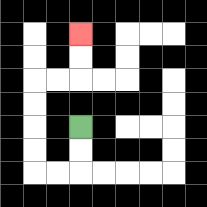{'start': '[3, 5]', 'end': '[3, 1]', 'path_directions': 'D,D,L,L,U,U,U,U,R,R,U,U', 'path_coordinates': '[[3, 5], [3, 6], [3, 7], [2, 7], [1, 7], [1, 6], [1, 5], [1, 4], [1, 3], [2, 3], [3, 3], [3, 2], [3, 1]]'}